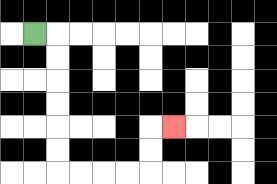{'start': '[1, 1]', 'end': '[7, 5]', 'path_directions': 'R,D,D,D,D,D,D,R,R,R,R,U,U,R', 'path_coordinates': '[[1, 1], [2, 1], [2, 2], [2, 3], [2, 4], [2, 5], [2, 6], [2, 7], [3, 7], [4, 7], [5, 7], [6, 7], [6, 6], [6, 5], [7, 5]]'}